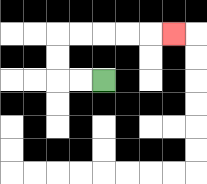{'start': '[4, 3]', 'end': '[7, 1]', 'path_directions': 'L,L,U,U,R,R,R,R,R', 'path_coordinates': '[[4, 3], [3, 3], [2, 3], [2, 2], [2, 1], [3, 1], [4, 1], [5, 1], [6, 1], [7, 1]]'}